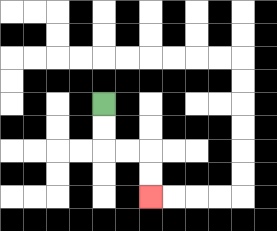{'start': '[4, 4]', 'end': '[6, 8]', 'path_directions': 'D,D,R,R,D,D', 'path_coordinates': '[[4, 4], [4, 5], [4, 6], [5, 6], [6, 6], [6, 7], [6, 8]]'}